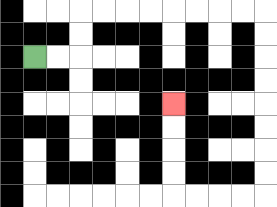{'start': '[1, 2]', 'end': '[7, 4]', 'path_directions': 'R,R,U,U,R,R,R,R,R,R,R,R,D,D,D,D,D,D,D,D,L,L,L,L,U,U,U,U', 'path_coordinates': '[[1, 2], [2, 2], [3, 2], [3, 1], [3, 0], [4, 0], [5, 0], [6, 0], [7, 0], [8, 0], [9, 0], [10, 0], [11, 0], [11, 1], [11, 2], [11, 3], [11, 4], [11, 5], [11, 6], [11, 7], [11, 8], [10, 8], [9, 8], [8, 8], [7, 8], [7, 7], [7, 6], [7, 5], [7, 4]]'}